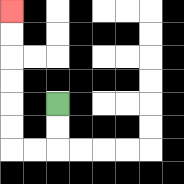{'start': '[2, 4]', 'end': '[0, 0]', 'path_directions': 'D,D,L,L,U,U,U,U,U,U', 'path_coordinates': '[[2, 4], [2, 5], [2, 6], [1, 6], [0, 6], [0, 5], [0, 4], [0, 3], [0, 2], [0, 1], [0, 0]]'}